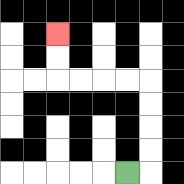{'start': '[5, 7]', 'end': '[2, 1]', 'path_directions': 'R,U,U,U,U,L,L,L,L,U,U', 'path_coordinates': '[[5, 7], [6, 7], [6, 6], [6, 5], [6, 4], [6, 3], [5, 3], [4, 3], [3, 3], [2, 3], [2, 2], [2, 1]]'}